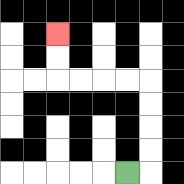{'start': '[5, 7]', 'end': '[2, 1]', 'path_directions': 'R,U,U,U,U,L,L,L,L,U,U', 'path_coordinates': '[[5, 7], [6, 7], [6, 6], [6, 5], [6, 4], [6, 3], [5, 3], [4, 3], [3, 3], [2, 3], [2, 2], [2, 1]]'}